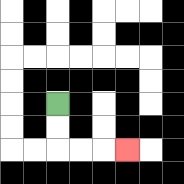{'start': '[2, 4]', 'end': '[5, 6]', 'path_directions': 'D,D,R,R,R', 'path_coordinates': '[[2, 4], [2, 5], [2, 6], [3, 6], [4, 6], [5, 6]]'}